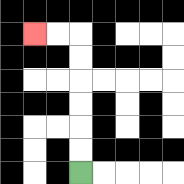{'start': '[3, 7]', 'end': '[1, 1]', 'path_directions': 'U,U,U,U,U,U,L,L', 'path_coordinates': '[[3, 7], [3, 6], [3, 5], [3, 4], [3, 3], [3, 2], [3, 1], [2, 1], [1, 1]]'}